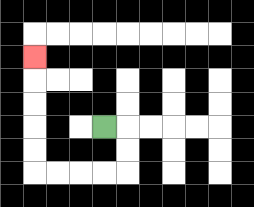{'start': '[4, 5]', 'end': '[1, 2]', 'path_directions': 'R,D,D,L,L,L,L,U,U,U,U,U', 'path_coordinates': '[[4, 5], [5, 5], [5, 6], [5, 7], [4, 7], [3, 7], [2, 7], [1, 7], [1, 6], [1, 5], [1, 4], [1, 3], [1, 2]]'}